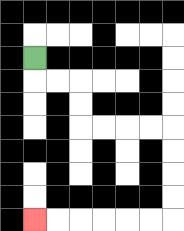{'start': '[1, 2]', 'end': '[1, 9]', 'path_directions': 'D,R,R,D,D,R,R,R,R,D,D,D,D,L,L,L,L,L,L', 'path_coordinates': '[[1, 2], [1, 3], [2, 3], [3, 3], [3, 4], [3, 5], [4, 5], [5, 5], [6, 5], [7, 5], [7, 6], [7, 7], [7, 8], [7, 9], [6, 9], [5, 9], [4, 9], [3, 9], [2, 9], [1, 9]]'}